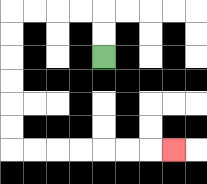{'start': '[4, 2]', 'end': '[7, 6]', 'path_directions': 'U,U,L,L,L,L,D,D,D,D,D,D,R,R,R,R,R,R,R', 'path_coordinates': '[[4, 2], [4, 1], [4, 0], [3, 0], [2, 0], [1, 0], [0, 0], [0, 1], [0, 2], [0, 3], [0, 4], [0, 5], [0, 6], [1, 6], [2, 6], [3, 6], [4, 6], [5, 6], [6, 6], [7, 6]]'}